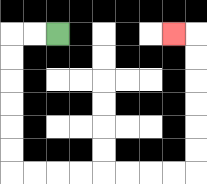{'start': '[2, 1]', 'end': '[7, 1]', 'path_directions': 'L,L,D,D,D,D,D,D,R,R,R,R,R,R,R,R,U,U,U,U,U,U,L', 'path_coordinates': '[[2, 1], [1, 1], [0, 1], [0, 2], [0, 3], [0, 4], [0, 5], [0, 6], [0, 7], [1, 7], [2, 7], [3, 7], [4, 7], [5, 7], [6, 7], [7, 7], [8, 7], [8, 6], [8, 5], [8, 4], [8, 3], [8, 2], [8, 1], [7, 1]]'}